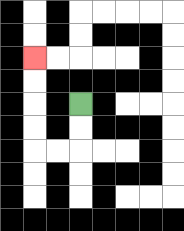{'start': '[3, 4]', 'end': '[1, 2]', 'path_directions': 'D,D,L,L,U,U,U,U', 'path_coordinates': '[[3, 4], [3, 5], [3, 6], [2, 6], [1, 6], [1, 5], [1, 4], [1, 3], [1, 2]]'}